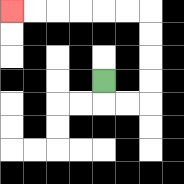{'start': '[4, 3]', 'end': '[0, 0]', 'path_directions': 'D,R,R,U,U,U,U,L,L,L,L,L,L', 'path_coordinates': '[[4, 3], [4, 4], [5, 4], [6, 4], [6, 3], [6, 2], [6, 1], [6, 0], [5, 0], [4, 0], [3, 0], [2, 0], [1, 0], [0, 0]]'}